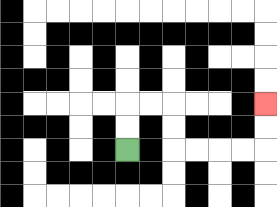{'start': '[5, 6]', 'end': '[11, 4]', 'path_directions': 'U,U,R,R,D,D,R,R,R,R,U,U', 'path_coordinates': '[[5, 6], [5, 5], [5, 4], [6, 4], [7, 4], [7, 5], [7, 6], [8, 6], [9, 6], [10, 6], [11, 6], [11, 5], [11, 4]]'}